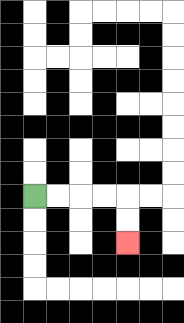{'start': '[1, 8]', 'end': '[5, 10]', 'path_directions': 'R,R,R,R,D,D', 'path_coordinates': '[[1, 8], [2, 8], [3, 8], [4, 8], [5, 8], [5, 9], [5, 10]]'}